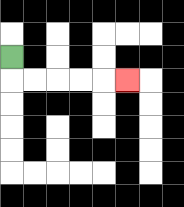{'start': '[0, 2]', 'end': '[5, 3]', 'path_directions': 'D,R,R,R,R,R', 'path_coordinates': '[[0, 2], [0, 3], [1, 3], [2, 3], [3, 3], [4, 3], [5, 3]]'}